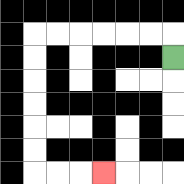{'start': '[7, 2]', 'end': '[4, 7]', 'path_directions': 'U,L,L,L,L,L,L,D,D,D,D,D,D,R,R,R', 'path_coordinates': '[[7, 2], [7, 1], [6, 1], [5, 1], [4, 1], [3, 1], [2, 1], [1, 1], [1, 2], [1, 3], [1, 4], [1, 5], [1, 6], [1, 7], [2, 7], [3, 7], [4, 7]]'}